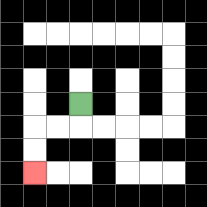{'start': '[3, 4]', 'end': '[1, 7]', 'path_directions': 'D,L,L,D,D', 'path_coordinates': '[[3, 4], [3, 5], [2, 5], [1, 5], [1, 6], [1, 7]]'}